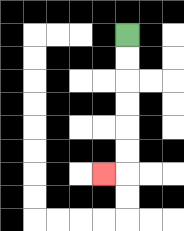{'start': '[5, 1]', 'end': '[4, 7]', 'path_directions': 'D,D,D,D,D,D,L', 'path_coordinates': '[[5, 1], [5, 2], [5, 3], [5, 4], [5, 5], [5, 6], [5, 7], [4, 7]]'}